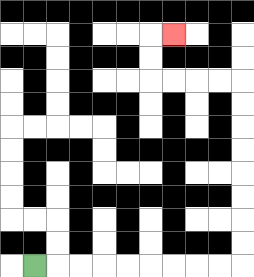{'start': '[1, 11]', 'end': '[7, 1]', 'path_directions': 'R,R,R,R,R,R,R,R,R,U,U,U,U,U,U,U,U,L,L,L,L,U,U,R', 'path_coordinates': '[[1, 11], [2, 11], [3, 11], [4, 11], [5, 11], [6, 11], [7, 11], [8, 11], [9, 11], [10, 11], [10, 10], [10, 9], [10, 8], [10, 7], [10, 6], [10, 5], [10, 4], [10, 3], [9, 3], [8, 3], [7, 3], [6, 3], [6, 2], [6, 1], [7, 1]]'}